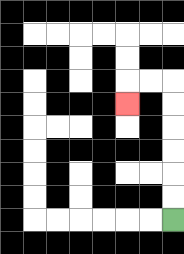{'start': '[7, 9]', 'end': '[5, 4]', 'path_directions': 'U,U,U,U,U,U,L,L,D', 'path_coordinates': '[[7, 9], [7, 8], [7, 7], [7, 6], [7, 5], [7, 4], [7, 3], [6, 3], [5, 3], [5, 4]]'}